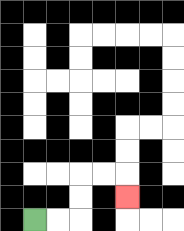{'start': '[1, 9]', 'end': '[5, 8]', 'path_directions': 'R,R,U,U,R,R,D', 'path_coordinates': '[[1, 9], [2, 9], [3, 9], [3, 8], [3, 7], [4, 7], [5, 7], [5, 8]]'}